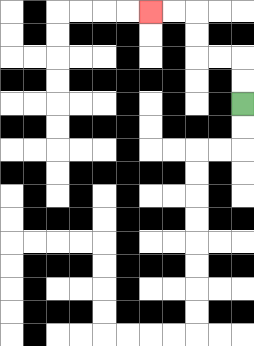{'start': '[10, 4]', 'end': '[6, 0]', 'path_directions': 'U,U,L,L,U,U,L,L', 'path_coordinates': '[[10, 4], [10, 3], [10, 2], [9, 2], [8, 2], [8, 1], [8, 0], [7, 0], [6, 0]]'}